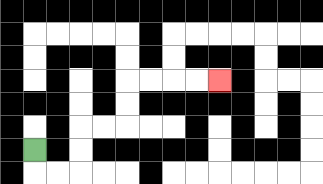{'start': '[1, 6]', 'end': '[9, 3]', 'path_directions': 'D,R,R,U,U,R,R,U,U,R,R,R,R', 'path_coordinates': '[[1, 6], [1, 7], [2, 7], [3, 7], [3, 6], [3, 5], [4, 5], [5, 5], [5, 4], [5, 3], [6, 3], [7, 3], [8, 3], [9, 3]]'}